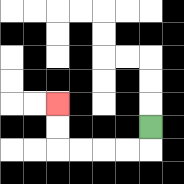{'start': '[6, 5]', 'end': '[2, 4]', 'path_directions': 'D,L,L,L,L,U,U', 'path_coordinates': '[[6, 5], [6, 6], [5, 6], [4, 6], [3, 6], [2, 6], [2, 5], [2, 4]]'}